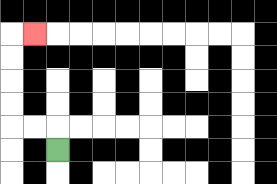{'start': '[2, 6]', 'end': '[1, 1]', 'path_directions': 'U,L,L,U,U,U,U,R', 'path_coordinates': '[[2, 6], [2, 5], [1, 5], [0, 5], [0, 4], [0, 3], [0, 2], [0, 1], [1, 1]]'}